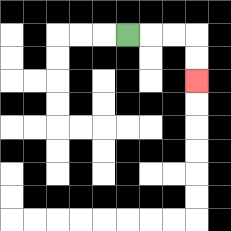{'start': '[5, 1]', 'end': '[8, 3]', 'path_directions': 'R,R,R,D,D', 'path_coordinates': '[[5, 1], [6, 1], [7, 1], [8, 1], [8, 2], [8, 3]]'}